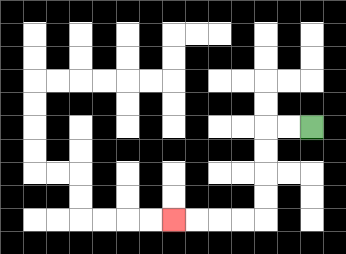{'start': '[13, 5]', 'end': '[7, 9]', 'path_directions': 'L,L,D,D,D,D,L,L,L,L', 'path_coordinates': '[[13, 5], [12, 5], [11, 5], [11, 6], [11, 7], [11, 8], [11, 9], [10, 9], [9, 9], [8, 9], [7, 9]]'}